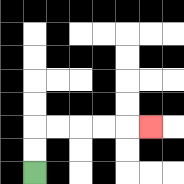{'start': '[1, 7]', 'end': '[6, 5]', 'path_directions': 'U,U,R,R,R,R,R', 'path_coordinates': '[[1, 7], [1, 6], [1, 5], [2, 5], [3, 5], [4, 5], [5, 5], [6, 5]]'}